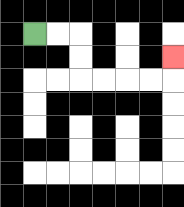{'start': '[1, 1]', 'end': '[7, 2]', 'path_directions': 'R,R,D,D,R,R,R,R,U', 'path_coordinates': '[[1, 1], [2, 1], [3, 1], [3, 2], [3, 3], [4, 3], [5, 3], [6, 3], [7, 3], [7, 2]]'}